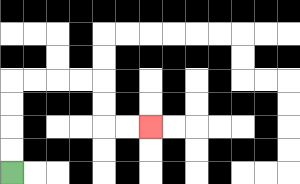{'start': '[0, 7]', 'end': '[6, 5]', 'path_directions': 'U,U,U,U,R,R,R,R,D,D,R,R', 'path_coordinates': '[[0, 7], [0, 6], [0, 5], [0, 4], [0, 3], [1, 3], [2, 3], [3, 3], [4, 3], [4, 4], [4, 5], [5, 5], [6, 5]]'}